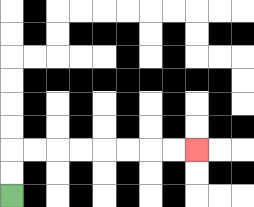{'start': '[0, 8]', 'end': '[8, 6]', 'path_directions': 'U,U,R,R,R,R,R,R,R,R', 'path_coordinates': '[[0, 8], [0, 7], [0, 6], [1, 6], [2, 6], [3, 6], [4, 6], [5, 6], [6, 6], [7, 6], [8, 6]]'}